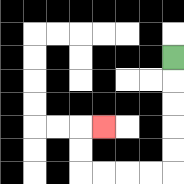{'start': '[7, 2]', 'end': '[4, 5]', 'path_directions': 'D,D,D,D,D,L,L,L,L,U,U,R', 'path_coordinates': '[[7, 2], [7, 3], [7, 4], [7, 5], [7, 6], [7, 7], [6, 7], [5, 7], [4, 7], [3, 7], [3, 6], [3, 5], [4, 5]]'}